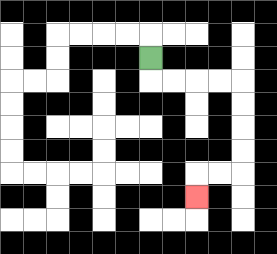{'start': '[6, 2]', 'end': '[8, 8]', 'path_directions': 'D,R,R,R,R,D,D,D,D,L,L,D', 'path_coordinates': '[[6, 2], [6, 3], [7, 3], [8, 3], [9, 3], [10, 3], [10, 4], [10, 5], [10, 6], [10, 7], [9, 7], [8, 7], [8, 8]]'}